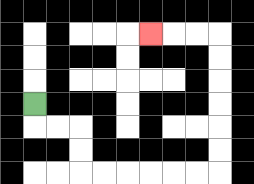{'start': '[1, 4]', 'end': '[6, 1]', 'path_directions': 'D,R,R,D,D,R,R,R,R,R,R,U,U,U,U,U,U,L,L,L', 'path_coordinates': '[[1, 4], [1, 5], [2, 5], [3, 5], [3, 6], [3, 7], [4, 7], [5, 7], [6, 7], [7, 7], [8, 7], [9, 7], [9, 6], [9, 5], [9, 4], [9, 3], [9, 2], [9, 1], [8, 1], [7, 1], [6, 1]]'}